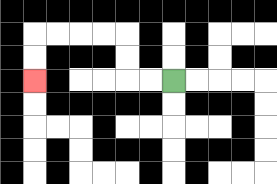{'start': '[7, 3]', 'end': '[1, 3]', 'path_directions': 'L,L,U,U,L,L,L,L,D,D', 'path_coordinates': '[[7, 3], [6, 3], [5, 3], [5, 2], [5, 1], [4, 1], [3, 1], [2, 1], [1, 1], [1, 2], [1, 3]]'}